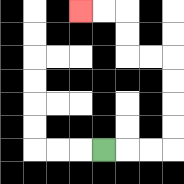{'start': '[4, 6]', 'end': '[3, 0]', 'path_directions': 'R,R,R,U,U,U,U,L,L,U,U,L,L', 'path_coordinates': '[[4, 6], [5, 6], [6, 6], [7, 6], [7, 5], [7, 4], [7, 3], [7, 2], [6, 2], [5, 2], [5, 1], [5, 0], [4, 0], [3, 0]]'}